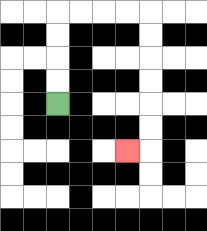{'start': '[2, 4]', 'end': '[5, 6]', 'path_directions': 'U,U,U,U,R,R,R,R,D,D,D,D,D,D,L', 'path_coordinates': '[[2, 4], [2, 3], [2, 2], [2, 1], [2, 0], [3, 0], [4, 0], [5, 0], [6, 0], [6, 1], [6, 2], [6, 3], [6, 4], [6, 5], [6, 6], [5, 6]]'}